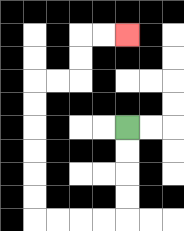{'start': '[5, 5]', 'end': '[5, 1]', 'path_directions': 'D,D,D,D,L,L,L,L,U,U,U,U,U,U,R,R,U,U,R,R', 'path_coordinates': '[[5, 5], [5, 6], [5, 7], [5, 8], [5, 9], [4, 9], [3, 9], [2, 9], [1, 9], [1, 8], [1, 7], [1, 6], [1, 5], [1, 4], [1, 3], [2, 3], [3, 3], [3, 2], [3, 1], [4, 1], [5, 1]]'}